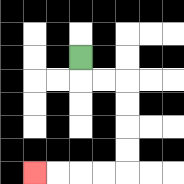{'start': '[3, 2]', 'end': '[1, 7]', 'path_directions': 'D,R,R,D,D,D,D,L,L,L,L', 'path_coordinates': '[[3, 2], [3, 3], [4, 3], [5, 3], [5, 4], [5, 5], [5, 6], [5, 7], [4, 7], [3, 7], [2, 7], [1, 7]]'}